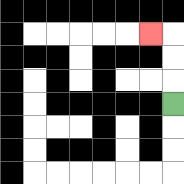{'start': '[7, 4]', 'end': '[6, 1]', 'path_directions': 'U,U,U,L', 'path_coordinates': '[[7, 4], [7, 3], [7, 2], [7, 1], [6, 1]]'}